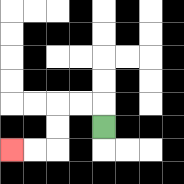{'start': '[4, 5]', 'end': '[0, 6]', 'path_directions': 'U,L,L,D,D,L,L', 'path_coordinates': '[[4, 5], [4, 4], [3, 4], [2, 4], [2, 5], [2, 6], [1, 6], [0, 6]]'}